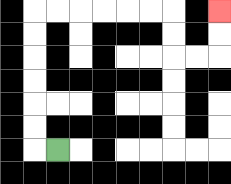{'start': '[2, 6]', 'end': '[9, 0]', 'path_directions': 'L,U,U,U,U,U,U,R,R,R,R,R,R,D,D,R,R,U,U', 'path_coordinates': '[[2, 6], [1, 6], [1, 5], [1, 4], [1, 3], [1, 2], [1, 1], [1, 0], [2, 0], [3, 0], [4, 0], [5, 0], [6, 0], [7, 0], [7, 1], [7, 2], [8, 2], [9, 2], [9, 1], [9, 0]]'}